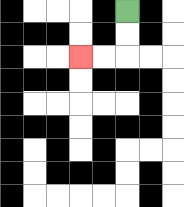{'start': '[5, 0]', 'end': '[3, 2]', 'path_directions': 'D,D,L,L', 'path_coordinates': '[[5, 0], [5, 1], [5, 2], [4, 2], [3, 2]]'}